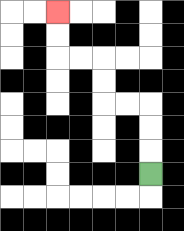{'start': '[6, 7]', 'end': '[2, 0]', 'path_directions': 'U,U,U,L,L,U,U,L,L,U,U', 'path_coordinates': '[[6, 7], [6, 6], [6, 5], [6, 4], [5, 4], [4, 4], [4, 3], [4, 2], [3, 2], [2, 2], [2, 1], [2, 0]]'}